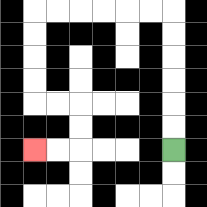{'start': '[7, 6]', 'end': '[1, 6]', 'path_directions': 'U,U,U,U,U,U,L,L,L,L,L,L,D,D,D,D,R,R,D,D,L,L', 'path_coordinates': '[[7, 6], [7, 5], [7, 4], [7, 3], [7, 2], [7, 1], [7, 0], [6, 0], [5, 0], [4, 0], [3, 0], [2, 0], [1, 0], [1, 1], [1, 2], [1, 3], [1, 4], [2, 4], [3, 4], [3, 5], [3, 6], [2, 6], [1, 6]]'}